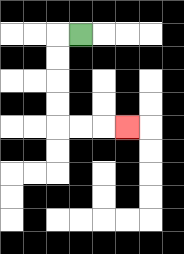{'start': '[3, 1]', 'end': '[5, 5]', 'path_directions': 'L,D,D,D,D,R,R,R', 'path_coordinates': '[[3, 1], [2, 1], [2, 2], [2, 3], [2, 4], [2, 5], [3, 5], [4, 5], [5, 5]]'}